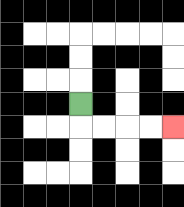{'start': '[3, 4]', 'end': '[7, 5]', 'path_directions': 'D,R,R,R,R', 'path_coordinates': '[[3, 4], [3, 5], [4, 5], [5, 5], [6, 5], [7, 5]]'}